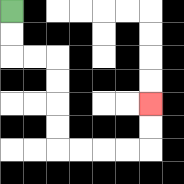{'start': '[0, 0]', 'end': '[6, 4]', 'path_directions': 'D,D,R,R,D,D,D,D,R,R,R,R,U,U', 'path_coordinates': '[[0, 0], [0, 1], [0, 2], [1, 2], [2, 2], [2, 3], [2, 4], [2, 5], [2, 6], [3, 6], [4, 6], [5, 6], [6, 6], [6, 5], [6, 4]]'}